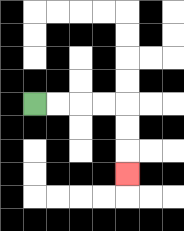{'start': '[1, 4]', 'end': '[5, 7]', 'path_directions': 'R,R,R,R,D,D,D', 'path_coordinates': '[[1, 4], [2, 4], [3, 4], [4, 4], [5, 4], [5, 5], [5, 6], [5, 7]]'}